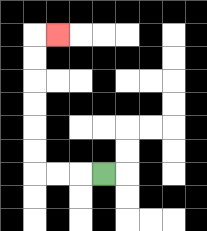{'start': '[4, 7]', 'end': '[2, 1]', 'path_directions': 'L,L,L,U,U,U,U,U,U,R', 'path_coordinates': '[[4, 7], [3, 7], [2, 7], [1, 7], [1, 6], [1, 5], [1, 4], [1, 3], [1, 2], [1, 1], [2, 1]]'}